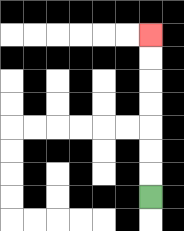{'start': '[6, 8]', 'end': '[6, 1]', 'path_directions': 'U,U,U,U,U,U,U', 'path_coordinates': '[[6, 8], [6, 7], [6, 6], [6, 5], [6, 4], [6, 3], [6, 2], [6, 1]]'}